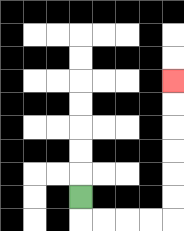{'start': '[3, 8]', 'end': '[7, 3]', 'path_directions': 'D,R,R,R,R,U,U,U,U,U,U', 'path_coordinates': '[[3, 8], [3, 9], [4, 9], [5, 9], [6, 9], [7, 9], [7, 8], [7, 7], [7, 6], [7, 5], [7, 4], [7, 3]]'}